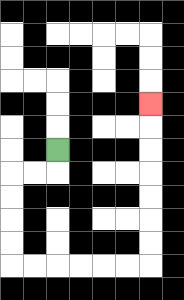{'start': '[2, 6]', 'end': '[6, 4]', 'path_directions': 'D,L,L,D,D,D,D,R,R,R,R,R,R,U,U,U,U,U,U,U', 'path_coordinates': '[[2, 6], [2, 7], [1, 7], [0, 7], [0, 8], [0, 9], [0, 10], [0, 11], [1, 11], [2, 11], [3, 11], [4, 11], [5, 11], [6, 11], [6, 10], [6, 9], [6, 8], [6, 7], [6, 6], [6, 5], [6, 4]]'}